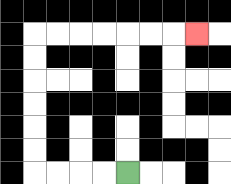{'start': '[5, 7]', 'end': '[8, 1]', 'path_directions': 'L,L,L,L,U,U,U,U,U,U,R,R,R,R,R,R,R', 'path_coordinates': '[[5, 7], [4, 7], [3, 7], [2, 7], [1, 7], [1, 6], [1, 5], [1, 4], [1, 3], [1, 2], [1, 1], [2, 1], [3, 1], [4, 1], [5, 1], [6, 1], [7, 1], [8, 1]]'}